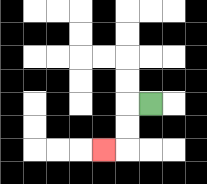{'start': '[6, 4]', 'end': '[4, 6]', 'path_directions': 'L,D,D,L', 'path_coordinates': '[[6, 4], [5, 4], [5, 5], [5, 6], [4, 6]]'}